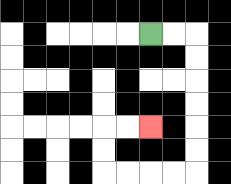{'start': '[6, 1]', 'end': '[6, 5]', 'path_directions': 'R,R,D,D,D,D,D,D,L,L,L,L,U,U,R,R', 'path_coordinates': '[[6, 1], [7, 1], [8, 1], [8, 2], [8, 3], [8, 4], [8, 5], [8, 6], [8, 7], [7, 7], [6, 7], [5, 7], [4, 7], [4, 6], [4, 5], [5, 5], [6, 5]]'}